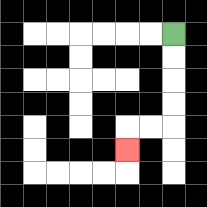{'start': '[7, 1]', 'end': '[5, 6]', 'path_directions': 'D,D,D,D,L,L,D', 'path_coordinates': '[[7, 1], [7, 2], [7, 3], [7, 4], [7, 5], [6, 5], [5, 5], [5, 6]]'}